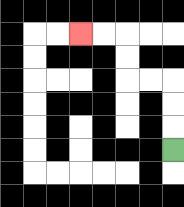{'start': '[7, 6]', 'end': '[3, 1]', 'path_directions': 'U,U,U,L,L,U,U,L,L', 'path_coordinates': '[[7, 6], [7, 5], [7, 4], [7, 3], [6, 3], [5, 3], [5, 2], [5, 1], [4, 1], [3, 1]]'}